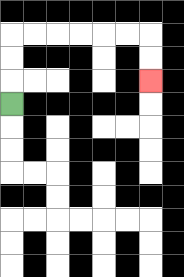{'start': '[0, 4]', 'end': '[6, 3]', 'path_directions': 'U,U,U,R,R,R,R,R,R,D,D', 'path_coordinates': '[[0, 4], [0, 3], [0, 2], [0, 1], [1, 1], [2, 1], [3, 1], [4, 1], [5, 1], [6, 1], [6, 2], [6, 3]]'}